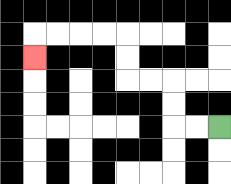{'start': '[9, 5]', 'end': '[1, 2]', 'path_directions': 'L,L,U,U,L,L,U,U,L,L,L,L,D', 'path_coordinates': '[[9, 5], [8, 5], [7, 5], [7, 4], [7, 3], [6, 3], [5, 3], [5, 2], [5, 1], [4, 1], [3, 1], [2, 1], [1, 1], [1, 2]]'}